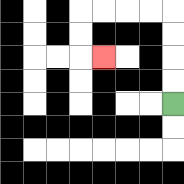{'start': '[7, 4]', 'end': '[4, 2]', 'path_directions': 'U,U,U,U,L,L,L,L,D,D,R', 'path_coordinates': '[[7, 4], [7, 3], [7, 2], [7, 1], [7, 0], [6, 0], [5, 0], [4, 0], [3, 0], [3, 1], [3, 2], [4, 2]]'}